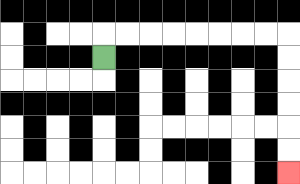{'start': '[4, 2]', 'end': '[12, 7]', 'path_directions': 'U,R,R,R,R,R,R,R,R,D,D,D,D,D,D', 'path_coordinates': '[[4, 2], [4, 1], [5, 1], [6, 1], [7, 1], [8, 1], [9, 1], [10, 1], [11, 1], [12, 1], [12, 2], [12, 3], [12, 4], [12, 5], [12, 6], [12, 7]]'}